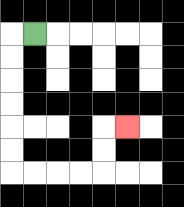{'start': '[1, 1]', 'end': '[5, 5]', 'path_directions': 'L,D,D,D,D,D,D,R,R,R,R,U,U,R', 'path_coordinates': '[[1, 1], [0, 1], [0, 2], [0, 3], [0, 4], [0, 5], [0, 6], [0, 7], [1, 7], [2, 7], [3, 7], [4, 7], [4, 6], [4, 5], [5, 5]]'}